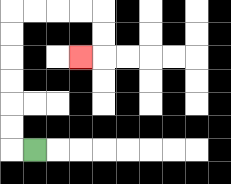{'start': '[1, 6]', 'end': '[3, 2]', 'path_directions': 'L,U,U,U,U,U,U,R,R,R,R,D,D,L', 'path_coordinates': '[[1, 6], [0, 6], [0, 5], [0, 4], [0, 3], [0, 2], [0, 1], [0, 0], [1, 0], [2, 0], [3, 0], [4, 0], [4, 1], [4, 2], [3, 2]]'}